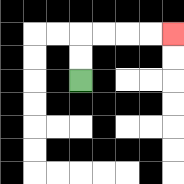{'start': '[3, 3]', 'end': '[7, 1]', 'path_directions': 'U,U,R,R,R,R', 'path_coordinates': '[[3, 3], [3, 2], [3, 1], [4, 1], [5, 1], [6, 1], [7, 1]]'}